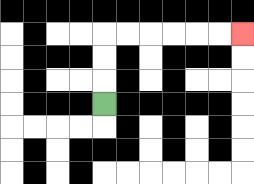{'start': '[4, 4]', 'end': '[10, 1]', 'path_directions': 'U,U,U,R,R,R,R,R,R', 'path_coordinates': '[[4, 4], [4, 3], [4, 2], [4, 1], [5, 1], [6, 1], [7, 1], [8, 1], [9, 1], [10, 1]]'}